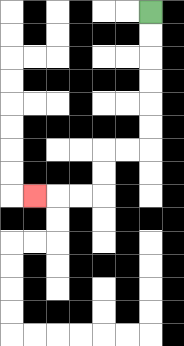{'start': '[6, 0]', 'end': '[1, 8]', 'path_directions': 'D,D,D,D,D,D,L,L,D,D,L,L,L', 'path_coordinates': '[[6, 0], [6, 1], [6, 2], [6, 3], [6, 4], [6, 5], [6, 6], [5, 6], [4, 6], [4, 7], [4, 8], [3, 8], [2, 8], [1, 8]]'}